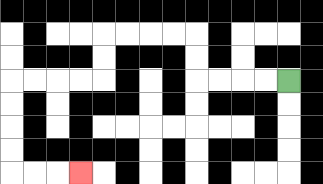{'start': '[12, 3]', 'end': '[3, 7]', 'path_directions': 'L,L,L,L,U,U,L,L,L,L,D,D,L,L,L,L,D,D,D,D,R,R,R', 'path_coordinates': '[[12, 3], [11, 3], [10, 3], [9, 3], [8, 3], [8, 2], [8, 1], [7, 1], [6, 1], [5, 1], [4, 1], [4, 2], [4, 3], [3, 3], [2, 3], [1, 3], [0, 3], [0, 4], [0, 5], [0, 6], [0, 7], [1, 7], [2, 7], [3, 7]]'}